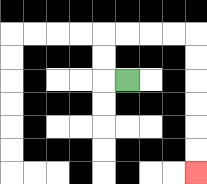{'start': '[5, 3]', 'end': '[8, 7]', 'path_directions': 'L,U,U,R,R,R,R,D,D,D,D,D,D', 'path_coordinates': '[[5, 3], [4, 3], [4, 2], [4, 1], [5, 1], [6, 1], [7, 1], [8, 1], [8, 2], [8, 3], [8, 4], [8, 5], [8, 6], [8, 7]]'}